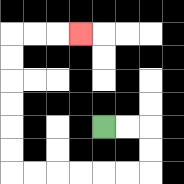{'start': '[4, 5]', 'end': '[3, 1]', 'path_directions': 'R,R,D,D,L,L,L,L,L,L,U,U,U,U,U,U,R,R,R', 'path_coordinates': '[[4, 5], [5, 5], [6, 5], [6, 6], [6, 7], [5, 7], [4, 7], [3, 7], [2, 7], [1, 7], [0, 7], [0, 6], [0, 5], [0, 4], [0, 3], [0, 2], [0, 1], [1, 1], [2, 1], [3, 1]]'}